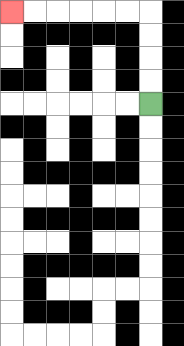{'start': '[6, 4]', 'end': '[0, 0]', 'path_directions': 'U,U,U,U,L,L,L,L,L,L', 'path_coordinates': '[[6, 4], [6, 3], [6, 2], [6, 1], [6, 0], [5, 0], [4, 0], [3, 0], [2, 0], [1, 0], [0, 0]]'}